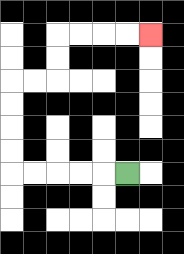{'start': '[5, 7]', 'end': '[6, 1]', 'path_directions': 'L,L,L,L,L,U,U,U,U,R,R,U,U,R,R,R,R', 'path_coordinates': '[[5, 7], [4, 7], [3, 7], [2, 7], [1, 7], [0, 7], [0, 6], [0, 5], [0, 4], [0, 3], [1, 3], [2, 3], [2, 2], [2, 1], [3, 1], [4, 1], [5, 1], [6, 1]]'}